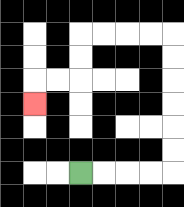{'start': '[3, 7]', 'end': '[1, 4]', 'path_directions': 'R,R,R,R,U,U,U,U,U,U,L,L,L,L,D,D,L,L,D', 'path_coordinates': '[[3, 7], [4, 7], [5, 7], [6, 7], [7, 7], [7, 6], [7, 5], [7, 4], [7, 3], [7, 2], [7, 1], [6, 1], [5, 1], [4, 1], [3, 1], [3, 2], [3, 3], [2, 3], [1, 3], [1, 4]]'}